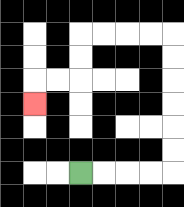{'start': '[3, 7]', 'end': '[1, 4]', 'path_directions': 'R,R,R,R,U,U,U,U,U,U,L,L,L,L,D,D,L,L,D', 'path_coordinates': '[[3, 7], [4, 7], [5, 7], [6, 7], [7, 7], [7, 6], [7, 5], [7, 4], [7, 3], [7, 2], [7, 1], [6, 1], [5, 1], [4, 1], [3, 1], [3, 2], [3, 3], [2, 3], [1, 3], [1, 4]]'}